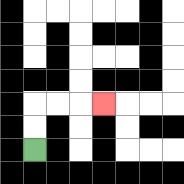{'start': '[1, 6]', 'end': '[4, 4]', 'path_directions': 'U,U,R,R,R', 'path_coordinates': '[[1, 6], [1, 5], [1, 4], [2, 4], [3, 4], [4, 4]]'}